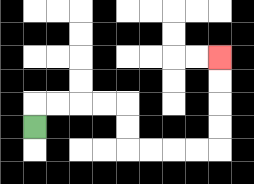{'start': '[1, 5]', 'end': '[9, 2]', 'path_directions': 'U,R,R,R,R,D,D,R,R,R,R,U,U,U,U', 'path_coordinates': '[[1, 5], [1, 4], [2, 4], [3, 4], [4, 4], [5, 4], [5, 5], [5, 6], [6, 6], [7, 6], [8, 6], [9, 6], [9, 5], [9, 4], [9, 3], [9, 2]]'}